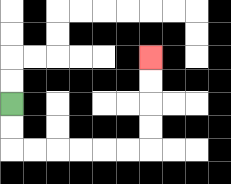{'start': '[0, 4]', 'end': '[6, 2]', 'path_directions': 'D,D,R,R,R,R,R,R,U,U,U,U', 'path_coordinates': '[[0, 4], [0, 5], [0, 6], [1, 6], [2, 6], [3, 6], [4, 6], [5, 6], [6, 6], [6, 5], [6, 4], [6, 3], [6, 2]]'}